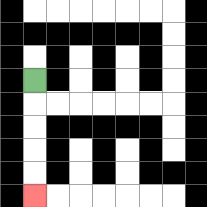{'start': '[1, 3]', 'end': '[1, 8]', 'path_directions': 'D,D,D,D,D', 'path_coordinates': '[[1, 3], [1, 4], [1, 5], [1, 6], [1, 7], [1, 8]]'}